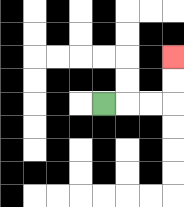{'start': '[4, 4]', 'end': '[7, 2]', 'path_directions': 'R,R,R,U,U', 'path_coordinates': '[[4, 4], [5, 4], [6, 4], [7, 4], [7, 3], [7, 2]]'}